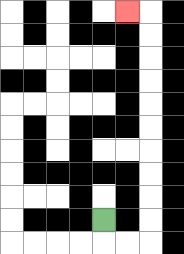{'start': '[4, 9]', 'end': '[5, 0]', 'path_directions': 'D,R,R,U,U,U,U,U,U,U,U,U,U,L', 'path_coordinates': '[[4, 9], [4, 10], [5, 10], [6, 10], [6, 9], [6, 8], [6, 7], [6, 6], [6, 5], [6, 4], [6, 3], [6, 2], [6, 1], [6, 0], [5, 0]]'}